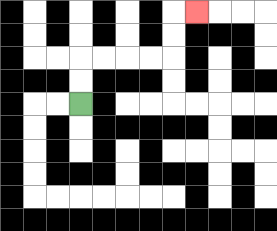{'start': '[3, 4]', 'end': '[8, 0]', 'path_directions': 'U,U,R,R,R,R,U,U,R', 'path_coordinates': '[[3, 4], [3, 3], [3, 2], [4, 2], [5, 2], [6, 2], [7, 2], [7, 1], [7, 0], [8, 0]]'}